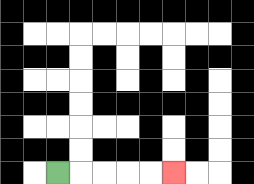{'start': '[2, 7]', 'end': '[7, 7]', 'path_directions': 'R,R,R,R,R', 'path_coordinates': '[[2, 7], [3, 7], [4, 7], [5, 7], [6, 7], [7, 7]]'}